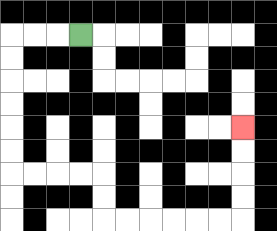{'start': '[3, 1]', 'end': '[10, 5]', 'path_directions': 'L,L,L,D,D,D,D,D,D,R,R,R,R,D,D,R,R,R,R,R,R,U,U,U,U', 'path_coordinates': '[[3, 1], [2, 1], [1, 1], [0, 1], [0, 2], [0, 3], [0, 4], [0, 5], [0, 6], [0, 7], [1, 7], [2, 7], [3, 7], [4, 7], [4, 8], [4, 9], [5, 9], [6, 9], [7, 9], [8, 9], [9, 9], [10, 9], [10, 8], [10, 7], [10, 6], [10, 5]]'}